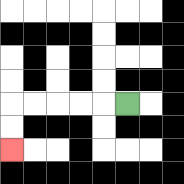{'start': '[5, 4]', 'end': '[0, 6]', 'path_directions': 'L,L,L,L,L,D,D', 'path_coordinates': '[[5, 4], [4, 4], [3, 4], [2, 4], [1, 4], [0, 4], [0, 5], [0, 6]]'}